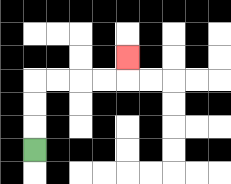{'start': '[1, 6]', 'end': '[5, 2]', 'path_directions': 'U,U,U,R,R,R,R,U', 'path_coordinates': '[[1, 6], [1, 5], [1, 4], [1, 3], [2, 3], [3, 3], [4, 3], [5, 3], [5, 2]]'}